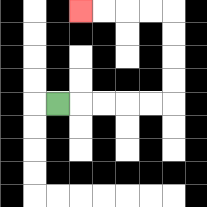{'start': '[2, 4]', 'end': '[3, 0]', 'path_directions': 'R,R,R,R,R,U,U,U,U,L,L,L,L', 'path_coordinates': '[[2, 4], [3, 4], [4, 4], [5, 4], [6, 4], [7, 4], [7, 3], [7, 2], [7, 1], [7, 0], [6, 0], [5, 0], [4, 0], [3, 0]]'}